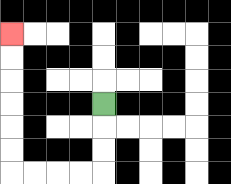{'start': '[4, 4]', 'end': '[0, 1]', 'path_directions': 'D,D,D,L,L,L,L,U,U,U,U,U,U', 'path_coordinates': '[[4, 4], [4, 5], [4, 6], [4, 7], [3, 7], [2, 7], [1, 7], [0, 7], [0, 6], [0, 5], [0, 4], [0, 3], [0, 2], [0, 1]]'}